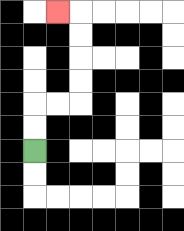{'start': '[1, 6]', 'end': '[2, 0]', 'path_directions': 'U,U,R,R,U,U,U,U,L', 'path_coordinates': '[[1, 6], [1, 5], [1, 4], [2, 4], [3, 4], [3, 3], [3, 2], [3, 1], [3, 0], [2, 0]]'}